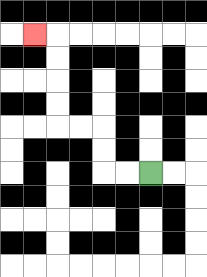{'start': '[6, 7]', 'end': '[1, 1]', 'path_directions': 'L,L,U,U,L,L,U,U,U,U,L', 'path_coordinates': '[[6, 7], [5, 7], [4, 7], [4, 6], [4, 5], [3, 5], [2, 5], [2, 4], [2, 3], [2, 2], [2, 1], [1, 1]]'}